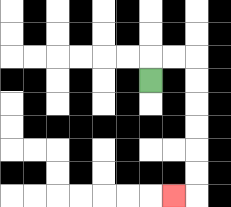{'start': '[6, 3]', 'end': '[7, 8]', 'path_directions': 'U,R,R,D,D,D,D,D,D,L', 'path_coordinates': '[[6, 3], [6, 2], [7, 2], [8, 2], [8, 3], [8, 4], [8, 5], [8, 6], [8, 7], [8, 8], [7, 8]]'}